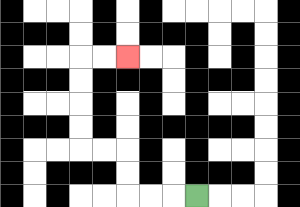{'start': '[8, 8]', 'end': '[5, 2]', 'path_directions': 'L,L,L,U,U,L,L,U,U,U,U,R,R', 'path_coordinates': '[[8, 8], [7, 8], [6, 8], [5, 8], [5, 7], [5, 6], [4, 6], [3, 6], [3, 5], [3, 4], [3, 3], [3, 2], [4, 2], [5, 2]]'}